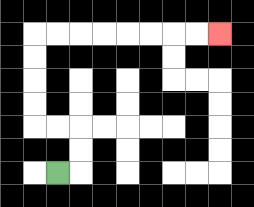{'start': '[2, 7]', 'end': '[9, 1]', 'path_directions': 'R,U,U,L,L,U,U,U,U,R,R,R,R,R,R,R,R', 'path_coordinates': '[[2, 7], [3, 7], [3, 6], [3, 5], [2, 5], [1, 5], [1, 4], [1, 3], [1, 2], [1, 1], [2, 1], [3, 1], [4, 1], [5, 1], [6, 1], [7, 1], [8, 1], [9, 1]]'}